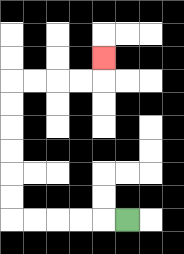{'start': '[5, 9]', 'end': '[4, 2]', 'path_directions': 'L,L,L,L,L,U,U,U,U,U,U,R,R,R,R,U', 'path_coordinates': '[[5, 9], [4, 9], [3, 9], [2, 9], [1, 9], [0, 9], [0, 8], [0, 7], [0, 6], [0, 5], [0, 4], [0, 3], [1, 3], [2, 3], [3, 3], [4, 3], [4, 2]]'}